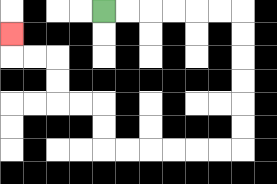{'start': '[4, 0]', 'end': '[0, 1]', 'path_directions': 'R,R,R,R,R,R,D,D,D,D,D,D,L,L,L,L,L,L,U,U,L,L,U,U,L,L,U', 'path_coordinates': '[[4, 0], [5, 0], [6, 0], [7, 0], [8, 0], [9, 0], [10, 0], [10, 1], [10, 2], [10, 3], [10, 4], [10, 5], [10, 6], [9, 6], [8, 6], [7, 6], [6, 6], [5, 6], [4, 6], [4, 5], [4, 4], [3, 4], [2, 4], [2, 3], [2, 2], [1, 2], [0, 2], [0, 1]]'}